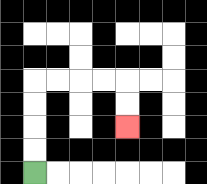{'start': '[1, 7]', 'end': '[5, 5]', 'path_directions': 'U,U,U,U,R,R,R,R,D,D', 'path_coordinates': '[[1, 7], [1, 6], [1, 5], [1, 4], [1, 3], [2, 3], [3, 3], [4, 3], [5, 3], [5, 4], [5, 5]]'}